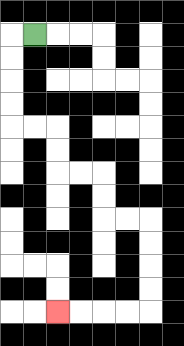{'start': '[1, 1]', 'end': '[2, 13]', 'path_directions': 'L,D,D,D,D,R,R,D,D,R,R,D,D,R,R,D,D,D,D,L,L,L,L', 'path_coordinates': '[[1, 1], [0, 1], [0, 2], [0, 3], [0, 4], [0, 5], [1, 5], [2, 5], [2, 6], [2, 7], [3, 7], [4, 7], [4, 8], [4, 9], [5, 9], [6, 9], [6, 10], [6, 11], [6, 12], [6, 13], [5, 13], [4, 13], [3, 13], [2, 13]]'}